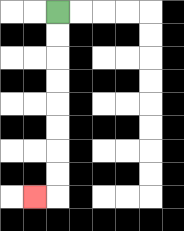{'start': '[2, 0]', 'end': '[1, 8]', 'path_directions': 'D,D,D,D,D,D,D,D,L', 'path_coordinates': '[[2, 0], [2, 1], [2, 2], [2, 3], [2, 4], [2, 5], [2, 6], [2, 7], [2, 8], [1, 8]]'}